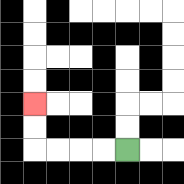{'start': '[5, 6]', 'end': '[1, 4]', 'path_directions': 'L,L,L,L,U,U', 'path_coordinates': '[[5, 6], [4, 6], [3, 6], [2, 6], [1, 6], [1, 5], [1, 4]]'}